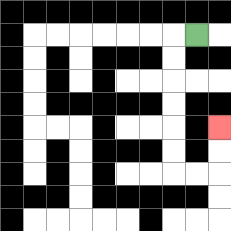{'start': '[8, 1]', 'end': '[9, 5]', 'path_directions': 'L,D,D,D,D,D,D,R,R,U,U', 'path_coordinates': '[[8, 1], [7, 1], [7, 2], [7, 3], [7, 4], [7, 5], [7, 6], [7, 7], [8, 7], [9, 7], [9, 6], [9, 5]]'}